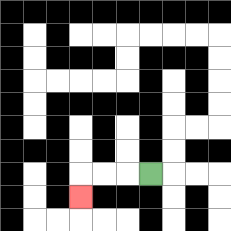{'start': '[6, 7]', 'end': '[3, 8]', 'path_directions': 'L,L,L,D', 'path_coordinates': '[[6, 7], [5, 7], [4, 7], [3, 7], [3, 8]]'}